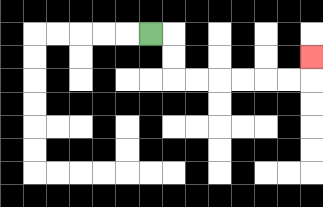{'start': '[6, 1]', 'end': '[13, 2]', 'path_directions': 'R,D,D,R,R,R,R,R,R,U', 'path_coordinates': '[[6, 1], [7, 1], [7, 2], [7, 3], [8, 3], [9, 3], [10, 3], [11, 3], [12, 3], [13, 3], [13, 2]]'}